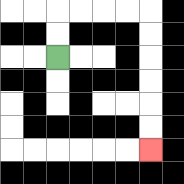{'start': '[2, 2]', 'end': '[6, 6]', 'path_directions': 'U,U,R,R,R,R,D,D,D,D,D,D', 'path_coordinates': '[[2, 2], [2, 1], [2, 0], [3, 0], [4, 0], [5, 0], [6, 0], [6, 1], [6, 2], [6, 3], [6, 4], [6, 5], [6, 6]]'}